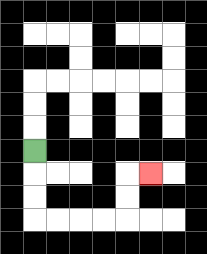{'start': '[1, 6]', 'end': '[6, 7]', 'path_directions': 'D,D,D,R,R,R,R,U,U,R', 'path_coordinates': '[[1, 6], [1, 7], [1, 8], [1, 9], [2, 9], [3, 9], [4, 9], [5, 9], [5, 8], [5, 7], [6, 7]]'}